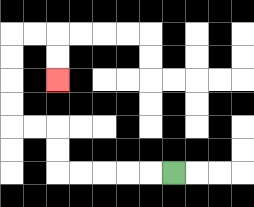{'start': '[7, 7]', 'end': '[2, 3]', 'path_directions': 'L,L,L,L,L,U,U,L,L,U,U,U,U,R,R,D,D', 'path_coordinates': '[[7, 7], [6, 7], [5, 7], [4, 7], [3, 7], [2, 7], [2, 6], [2, 5], [1, 5], [0, 5], [0, 4], [0, 3], [0, 2], [0, 1], [1, 1], [2, 1], [2, 2], [2, 3]]'}